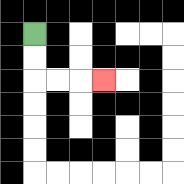{'start': '[1, 1]', 'end': '[4, 3]', 'path_directions': 'D,D,R,R,R', 'path_coordinates': '[[1, 1], [1, 2], [1, 3], [2, 3], [3, 3], [4, 3]]'}